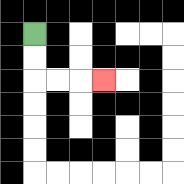{'start': '[1, 1]', 'end': '[4, 3]', 'path_directions': 'D,D,R,R,R', 'path_coordinates': '[[1, 1], [1, 2], [1, 3], [2, 3], [3, 3], [4, 3]]'}